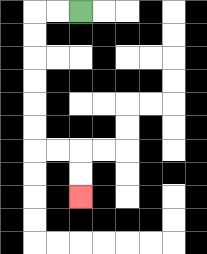{'start': '[3, 0]', 'end': '[3, 8]', 'path_directions': 'L,L,D,D,D,D,D,D,R,R,D,D', 'path_coordinates': '[[3, 0], [2, 0], [1, 0], [1, 1], [1, 2], [1, 3], [1, 4], [1, 5], [1, 6], [2, 6], [3, 6], [3, 7], [3, 8]]'}